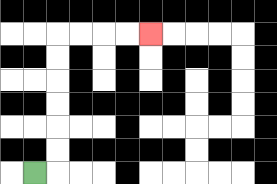{'start': '[1, 7]', 'end': '[6, 1]', 'path_directions': 'R,U,U,U,U,U,U,R,R,R,R', 'path_coordinates': '[[1, 7], [2, 7], [2, 6], [2, 5], [2, 4], [2, 3], [2, 2], [2, 1], [3, 1], [4, 1], [5, 1], [6, 1]]'}